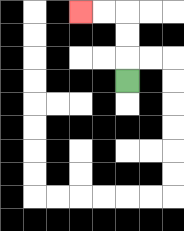{'start': '[5, 3]', 'end': '[3, 0]', 'path_directions': 'U,U,U,L,L', 'path_coordinates': '[[5, 3], [5, 2], [5, 1], [5, 0], [4, 0], [3, 0]]'}